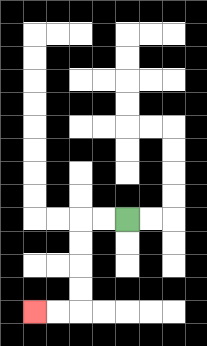{'start': '[5, 9]', 'end': '[1, 13]', 'path_directions': 'L,L,D,D,D,D,L,L', 'path_coordinates': '[[5, 9], [4, 9], [3, 9], [3, 10], [3, 11], [3, 12], [3, 13], [2, 13], [1, 13]]'}